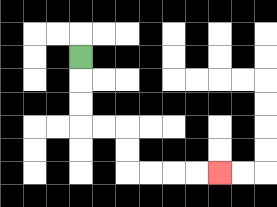{'start': '[3, 2]', 'end': '[9, 7]', 'path_directions': 'D,D,D,R,R,D,D,R,R,R,R', 'path_coordinates': '[[3, 2], [3, 3], [3, 4], [3, 5], [4, 5], [5, 5], [5, 6], [5, 7], [6, 7], [7, 7], [8, 7], [9, 7]]'}